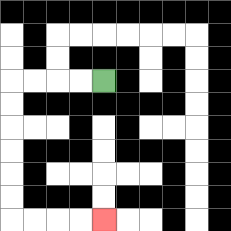{'start': '[4, 3]', 'end': '[4, 9]', 'path_directions': 'L,L,L,L,D,D,D,D,D,D,R,R,R,R', 'path_coordinates': '[[4, 3], [3, 3], [2, 3], [1, 3], [0, 3], [0, 4], [0, 5], [0, 6], [0, 7], [0, 8], [0, 9], [1, 9], [2, 9], [3, 9], [4, 9]]'}